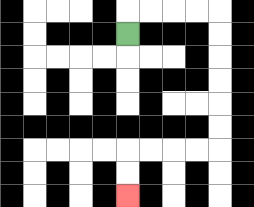{'start': '[5, 1]', 'end': '[5, 8]', 'path_directions': 'U,R,R,R,R,D,D,D,D,D,D,L,L,L,L,D,D', 'path_coordinates': '[[5, 1], [5, 0], [6, 0], [7, 0], [8, 0], [9, 0], [9, 1], [9, 2], [9, 3], [9, 4], [9, 5], [9, 6], [8, 6], [7, 6], [6, 6], [5, 6], [5, 7], [5, 8]]'}